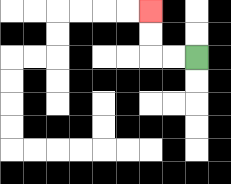{'start': '[8, 2]', 'end': '[6, 0]', 'path_directions': 'L,L,U,U', 'path_coordinates': '[[8, 2], [7, 2], [6, 2], [6, 1], [6, 0]]'}